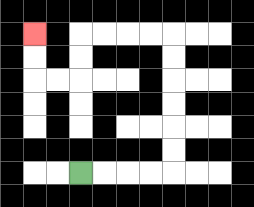{'start': '[3, 7]', 'end': '[1, 1]', 'path_directions': 'R,R,R,R,U,U,U,U,U,U,L,L,L,L,D,D,L,L,U,U', 'path_coordinates': '[[3, 7], [4, 7], [5, 7], [6, 7], [7, 7], [7, 6], [7, 5], [7, 4], [7, 3], [7, 2], [7, 1], [6, 1], [5, 1], [4, 1], [3, 1], [3, 2], [3, 3], [2, 3], [1, 3], [1, 2], [1, 1]]'}